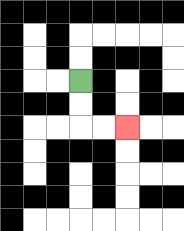{'start': '[3, 3]', 'end': '[5, 5]', 'path_directions': 'D,D,R,R', 'path_coordinates': '[[3, 3], [3, 4], [3, 5], [4, 5], [5, 5]]'}